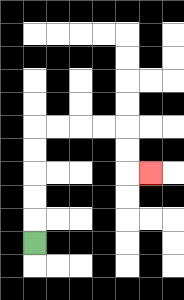{'start': '[1, 10]', 'end': '[6, 7]', 'path_directions': 'U,U,U,U,U,R,R,R,R,D,D,R', 'path_coordinates': '[[1, 10], [1, 9], [1, 8], [1, 7], [1, 6], [1, 5], [2, 5], [3, 5], [4, 5], [5, 5], [5, 6], [5, 7], [6, 7]]'}